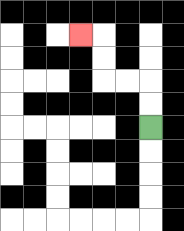{'start': '[6, 5]', 'end': '[3, 1]', 'path_directions': 'U,U,L,L,U,U,L', 'path_coordinates': '[[6, 5], [6, 4], [6, 3], [5, 3], [4, 3], [4, 2], [4, 1], [3, 1]]'}